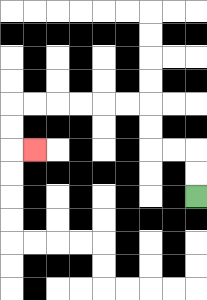{'start': '[8, 8]', 'end': '[1, 6]', 'path_directions': 'U,U,L,L,U,U,L,L,L,L,L,L,D,D,R', 'path_coordinates': '[[8, 8], [8, 7], [8, 6], [7, 6], [6, 6], [6, 5], [6, 4], [5, 4], [4, 4], [3, 4], [2, 4], [1, 4], [0, 4], [0, 5], [0, 6], [1, 6]]'}